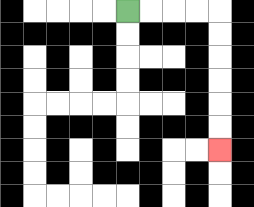{'start': '[5, 0]', 'end': '[9, 6]', 'path_directions': 'R,R,R,R,D,D,D,D,D,D', 'path_coordinates': '[[5, 0], [6, 0], [7, 0], [8, 0], [9, 0], [9, 1], [9, 2], [9, 3], [9, 4], [9, 5], [9, 6]]'}